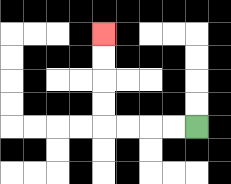{'start': '[8, 5]', 'end': '[4, 1]', 'path_directions': 'L,L,L,L,U,U,U,U', 'path_coordinates': '[[8, 5], [7, 5], [6, 5], [5, 5], [4, 5], [4, 4], [4, 3], [4, 2], [4, 1]]'}